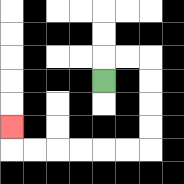{'start': '[4, 3]', 'end': '[0, 5]', 'path_directions': 'U,R,R,D,D,D,D,L,L,L,L,L,L,U', 'path_coordinates': '[[4, 3], [4, 2], [5, 2], [6, 2], [6, 3], [6, 4], [6, 5], [6, 6], [5, 6], [4, 6], [3, 6], [2, 6], [1, 6], [0, 6], [0, 5]]'}